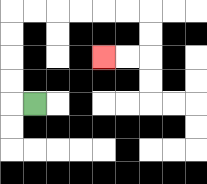{'start': '[1, 4]', 'end': '[4, 2]', 'path_directions': 'L,U,U,U,U,R,R,R,R,R,R,D,D,L,L', 'path_coordinates': '[[1, 4], [0, 4], [0, 3], [0, 2], [0, 1], [0, 0], [1, 0], [2, 0], [3, 0], [4, 0], [5, 0], [6, 0], [6, 1], [6, 2], [5, 2], [4, 2]]'}